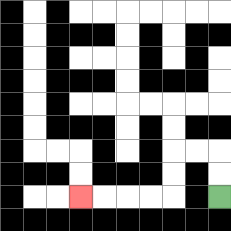{'start': '[9, 8]', 'end': '[3, 8]', 'path_directions': 'U,U,L,L,D,D,L,L,L,L', 'path_coordinates': '[[9, 8], [9, 7], [9, 6], [8, 6], [7, 6], [7, 7], [7, 8], [6, 8], [5, 8], [4, 8], [3, 8]]'}